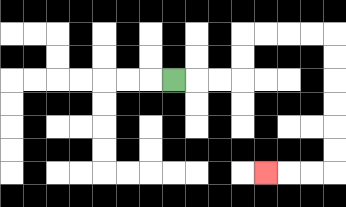{'start': '[7, 3]', 'end': '[11, 7]', 'path_directions': 'R,R,R,U,U,R,R,R,R,D,D,D,D,D,D,L,L,L', 'path_coordinates': '[[7, 3], [8, 3], [9, 3], [10, 3], [10, 2], [10, 1], [11, 1], [12, 1], [13, 1], [14, 1], [14, 2], [14, 3], [14, 4], [14, 5], [14, 6], [14, 7], [13, 7], [12, 7], [11, 7]]'}